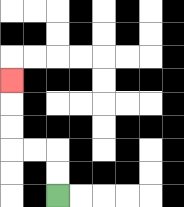{'start': '[2, 8]', 'end': '[0, 3]', 'path_directions': 'U,U,L,L,U,U,U', 'path_coordinates': '[[2, 8], [2, 7], [2, 6], [1, 6], [0, 6], [0, 5], [0, 4], [0, 3]]'}